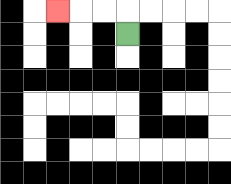{'start': '[5, 1]', 'end': '[2, 0]', 'path_directions': 'U,L,L,L', 'path_coordinates': '[[5, 1], [5, 0], [4, 0], [3, 0], [2, 0]]'}